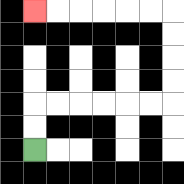{'start': '[1, 6]', 'end': '[1, 0]', 'path_directions': 'U,U,R,R,R,R,R,R,U,U,U,U,L,L,L,L,L,L', 'path_coordinates': '[[1, 6], [1, 5], [1, 4], [2, 4], [3, 4], [4, 4], [5, 4], [6, 4], [7, 4], [7, 3], [7, 2], [7, 1], [7, 0], [6, 0], [5, 0], [4, 0], [3, 0], [2, 0], [1, 0]]'}